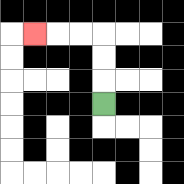{'start': '[4, 4]', 'end': '[1, 1]', 'path_directions': 'U,U,U,L,L,L', 'path_coordinates': '[[4, 4], [4, 3], [4, 2], [4, 1], [3, 1], [2, 1], [1, 1]]'}